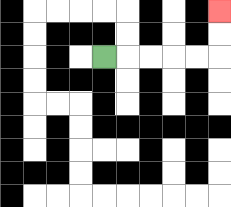{'start': '[4, 2]', 'end': '[9, 0]', 'path_directions': 'R,R,R,R,R,U,U', 'path_coordinates': '[[4, 2], [5, 2], [6, 2], [7, 2], [8, 2], [9, 2], [9, 1], [9, 0]]'}